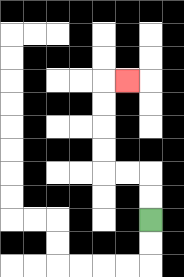{'start': '[6, 9]', 'end': '[5, 3]', 'path_directions': 'U,U,L,L,U,U,U,U,R', 'path_coordinates': '[[6, 9], [6, 8], [6, 7], [5, 7], [4, 7], [4, 6], [4, 5], [4, 4], [4, 3], [5, 3]]'}